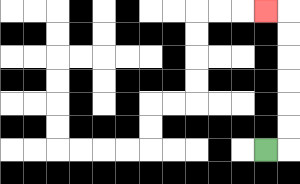{'start': '[11, 6]', 'end': '[11, 0]', 'path_directions': 'R,U,U,U,U,U,U,L', 'path_coordinates': '[[11, 6], [12, 6], [12, 5], [12, 4], [12, 3], [12, 2], [12, 1], [12, 0], [11, 0]]'}